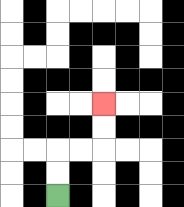{'start': '[2, 8]', 'end': '[4, 4]', 'path_directions': 'U,U,R,R,U,U', 'path_coordinates': '[[2, 8], [2, 7], [2, 6], [3, 6], [4, 6], [4, 5], [4, 4]]'}